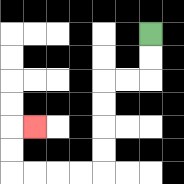{'start': '[6, 1]', 'end': '[1, 5]', 'path_directions': 'D,D,L,L,D,D,D,D,L,L,L,L,U,U,R', 'path_coordinates': '[[6, 1], [6, 2], [6, 3], [5, 3], [4, 3], [4, 4], [4, 5], [4, 6], [4, 7], [3, 7], [2, 7], [1, 7], [0, 7], [0, 6], [0, 5], [1, 5]]'}